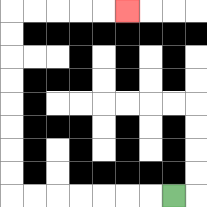{'start': '[7, 8]', 'end': '[5, 0]', 'path_directions': 'L,L,L,L,L,L,L,U,U,U,U,U,U,U,U,R,R,R,R,R', 'path_coordinates': '[[7, 8], [6, 8], [5, 8], [4, 8], [3, 8], [2, 8], [1, 8], [0, 8], [0, 7], [0, 6], [0, 5], [0, 4], [0, 3], [0, 2], [0, 1], [0, 0], [1, 0], [2, 0], [3, 0], [4, 0], [5, 0]]'}